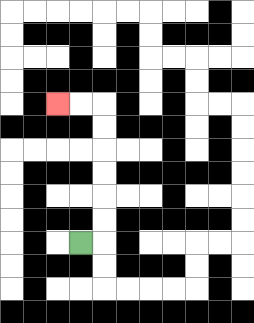{'start': '[3, 10]', 'end': '[2, 4]', 'path_directions': 'R,U,U,U,U,U,U,L,L', 'path_coordinates': '[[3, 10], [4, 10], [4, 9], [4, 8], [4, 7], [4, 6], [4, 5], [4, 4], [3, 4], [2, 4]]'}